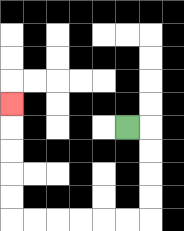{'start': '[5, 5]', 'end': '[0, 4]', 'path_directions': 'R,D,D,D,D,L,L,L,L,L,L,U,U,U,U,U', 'path_coordinates': '[[5, 5], [6, 5], [6, 6], [6, 7], [6, 8], [6, 9], [5, 9], [4, 9], [3, 9], [2, 9], [1, 9], [0, 9], [0, 8], [0, 7], [0, 6], [0, 5], [0, 4]]'}